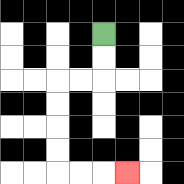{'start': '[4, 1]', 'end': '[5, 7]', 'path_directions': 'D,D,L,L,D,D,D,D,R,R,R', 'path_coordinates': '[[4, 1], [4, 2], [4, 3], [3, 3], [2, 3], [2, 4], [2, 5], [2, 6], [2, 7], [3, 7], [4, 7], [5, 7]]'}